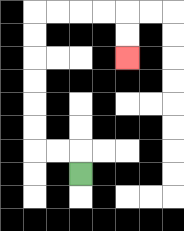{'start': '[3, 7]', 'end': '[5, 2]', 'path_directions': 'U,L,L,U,U,U,U,U,U,R,R,R,R,D,D', 'path_coordinates': '[[3, 7], [3, 6], [2, 6], [1, 6], [1, 5], [1, 4], [1, 3], [1, 2], [1, 1], [1, 0], [2, 0], [3, 0], [4, 0], [5, 0], [5, 1], [5, 2]]'}